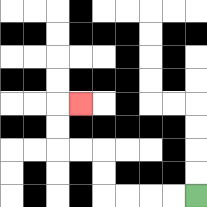{'start': '[8, 8]', 'end': '[3, 4]', 'path_directions': 'L,L,L,L,U,U,L,L,U,U,R', 'path_coordinates': '[[8, 8], [7, 8], [6, 8], [5, 8], [4, 8], [4, 7], [4, 6], [3, 6], [2, 6], [2, 5], [2, 4], [3, 4]]'}